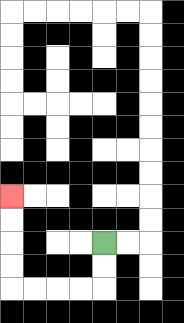{'start': '[4, 10]', 'end': '[0, 8]', 'path_directions': 'D,D,L,L,L,L,U,U,U,U', 'path_coordinates': '[[4, 10], [4, 11], [4, 12], [3, 12], [2, 12], [1, 12], [0, 12], [0, 11], [0, 10], [0, 9], [0, 8]]'}